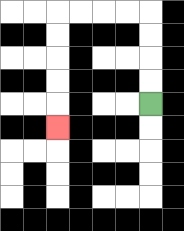{'start': '[6, 4]', 'end': '[2, 5]', 'path_directions': 'U,U,U,U,L,L,L,L,D,D,D,D,D', 'path_coordinates': '[[6, 4], [6, 3], [6, 2], [6, 1], [6, 0], [5, 0], [4, 0], [3, 0], [2, 0], [2, 1], [2, 2], [2, 3], [2, 4], [2, 5]]'}